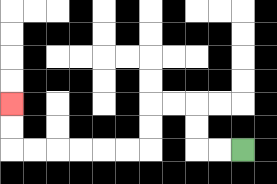{'start': '[10, 6]', 'end': '[0, 4]', 'path_directions': 'L,L,U,U,L,L,D,D,L,L,L,L,L,L,U,U', 'path_coordinates': '[[10, 6], [9, 6], [8, 6], [8, 5], [8, 4], [7, 4], [6, 4], [6, 5], [6, 6], [5, 6], [4, 6], [3, 6], [2, 6], [1, 6], [0, 6], [0, 5], [0, 4]]'}